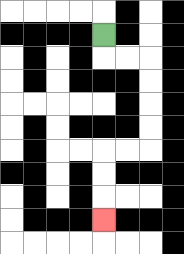{'start': '[4, 1]', 'end': '[4, 9]', 'path_directions': 'D,R,R,D,D,D,D,L,L,D,D,D', 'path_coordinates': '[[4, 1], [4, 2], [5, 2], [6, 2], [6, 3], [6, 4], [6, 5], [6, 6], [5, 6], [4, 6], [4, 7], [4, 8], [4, 9]]'}